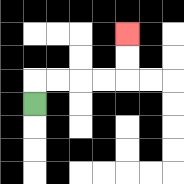{'start': '[1, 4]', 'end': '[5, 1]', 'path_directions': 'U,R,R,R,R,U,U', 'path_coordinates': '[[1, 4], [1, 3], [2, 3], [3, 3], [4, 3], [5, 3], [5, 2], [5, 1]]'}